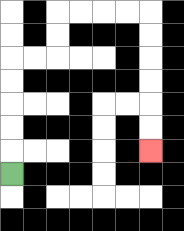{'start': '[0, 7]', 'end': '[6, 6]', 'path_directions': 'U,U,U,U,U,R,R,U,U,R,R,R,R,D,D,D,D,D,D', 'path_coordinates': '[[0, 7], [0, 6], [0, 5], [0, 4], [0, 3], [0, 2], [1, 2], [2, 2], [2, 1], [2, 0], [3, 0], [4, 0], [5, 0], [6, 0], [6, 1], [6, 2], [6, 3], [6, 4], [6, 5], [6, 6]]'}